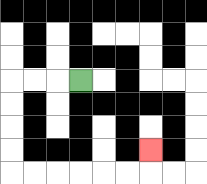{'start': '[3, 3]', 'end': '[6, 6]', 'path_directions': 'L,L,L,D,D,D,D,R,R,R,R,R,R,U', 'path_coordinates': '[[3, 3], [2, 3], [1, 3], [0, 3], [0, 4], [0, 5], [0, 6], [0, 7], [1, 7], [2, 7], [3, 7], [4, 7], [5, 7], [6, 7], [6, 6]]'}